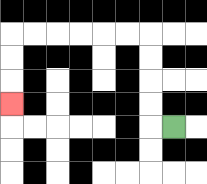{'start': '[7, 5]', 'end': '[0, 4]', 'path_directions': 'L,U,U,U,U,L,L,L,L,L,L,D,D,D', 'path_coordinates': '[[7, 5], [6, 5], [6, 4], [6, 3], [6, 2], [6, 1], [5, 1], [4, 1], [3, 1], [2, 1], [1, 1], [0, 1], [0, 2], [0, 3], [0, 4]]'}